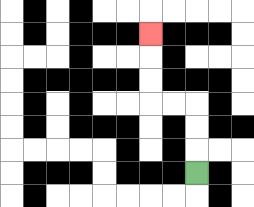{'start': '[8, 7]', 'end': '[6, 1]', 'path_directions': 'U,U,U,L,L,U,U,U', 'path_coordinates': '[[8, 7], [8, 6], [8, 5], [8, 4], [7, 4], [6, 4], [6, 3], [6, 2], [6, 1]]'}